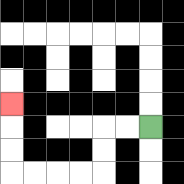{'start': '[6, 5]', 'end': '[0, 4]', 'path_directions': 'L,L,D,D,L,L,L,L,U,U,U', 'path_coordinates': '[[6, 5], [5, 5], [4, 5], [4, 6], [4, 7], [3, 7], [2, 7], [1, 7], [0, 7], [0, 6], [0, 5], [0, 4]]'}